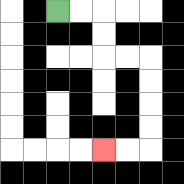{'start': '[2, 0]', 'end': '[4, 6]', 'path_directions': 'R,R,D,D,R,R,D,D,D,D,L,L', 'path_coordinates': '[[2, 0], [3, 0], [4, 0], [4, 1], [4, 2], [5, 2], [6, 2], [6, 3], [6, 4], [6, 5], [6, 6], [5, 6], [4, 6]]'}